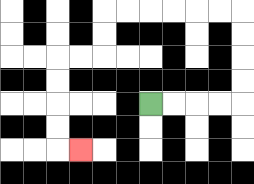{'start': '[6, 4]', 'end': '[3, 6]', 'path_directions': 'R,R,R,R,U,U,U,U,L,L,L,L,L,L,D,D,L,L,D,D,D,D,R', 'path_coordinates': '[[6, 4], [7, 4], [8, 4], [9, 4], [10, 4], [10, 3], [10, 2], [10, 1], [10, 0], [9, 0], [8, 0], [7, 0], [6, 0], [5, 0], [4, 0], [4, 1], [4, 2], [3, 2], [2, 2], [2, 3], [2, 4], [2, 5], [2, 6], [3, 6]]'}